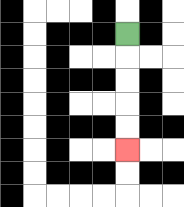{'start': '[5, 1]', 'end': '[5, 6]', 'path_directions': 'D,D,D,D,D', 'path_coordinates': '[[5, 1], [5, 2], [5, 3], [5, 4], [5, 5], [5, 6]]'}